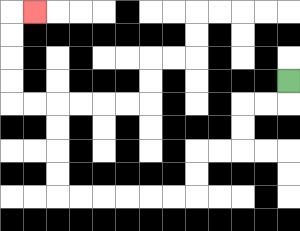{'start': '[12, 3]', 'end': '[1, 0]', 'path_directions': 'D,L,L,D,D,L,L,D,D,L,L,L,L,L,L,U,U,U,U,L,L,U,U,U,U,R', 'path_coordinates': '[[12, 3], [12, 4], [11, 4], [10, 4], [10, 5], [10, 6], [9, 6], [8, 6], [8, 7], [8, 8], [7, 8], [6, 8], [5, 8], [4, 8], [3, 8], [2, 8], [2, 7], [2, 6], [2, 5], [2, 4], [1, 4], [0, 4], [0, 3], [0, 2], [0, 1], [0, 0], [1, 0]]'}